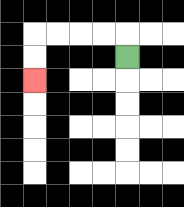{'start': '[5, 2]', 'end': '[1, 3]', 'path_directions': 'U,L,L,L,L,D,D', 'path_coordinates': '[[5, 2], [5, 1], [4, 1], [3, 1], [2, 1], [1, 1], [1, 2], [1, 3]]'}